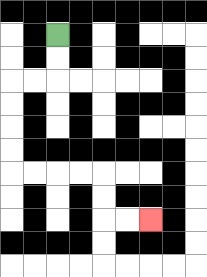{'start': '[2, 1]', 'end': '[6, 9]', 'path_directions': 'D,D,L,L,D,D,D,D,R,R,R,R,D,D,R,R', 'path_coordinates': '[[2, 1], [2, 2], [2, 3], [1, 3], [0, 3], [0, 4], [0, 5], [0, 6], [0, 7], [1, 7], [2, 7], [3, 7], [4, 7], [4, 8], [4, 9], [5, 9], [6, 9]]'}